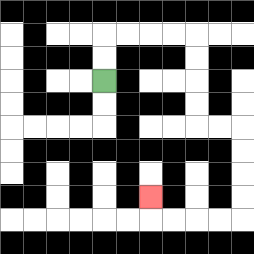{'start': '[4, 3]', 'end': '[6, 8]', 'path_directions': 'U,U,R,R,R,R,D,D,D,D,R,R,D,D,D,D,L,L,L,L,U', 'path_coordinates': '[[4, 3], [4, 2], [4, 1], [5, 1], [6, 1], [7, 1], [8, 1], [8, 2], [8, 3], [8, 4], [8, 5], [9, 5], [10, 5], [10, 6], [10, 7], [10, 8], [10, 9], [9, 9], [8, 9], [7, 9], [6, 9], [6, 8]]'}